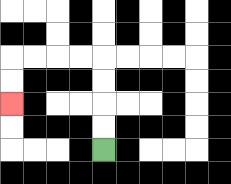{'start': '[4, 6]', 'end': '[0, 4]', 'path_directions': 'U,U,U,U,L,L,L,L,D,D', 'path_coordinates': '[[4, 6], [4, 5], [4, 4], [4, 3], [4, 2], [3, 2], [2, 2], [1, 2], [0, 2], [0, 3], [0, 4]]'}